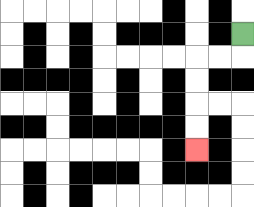{'start': '[10, 1]', 'end': '[8, 6]', 'path_directions': 'D,L,L,D,D,D,D', 'path_coordinates': '[[10, 1], [10, 2], [9, 2], [8, 2], [8, 3], [8, 4], [8, 5], [8, 6]]'}